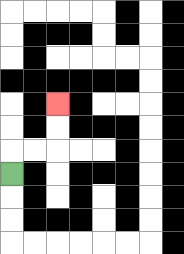{'start': '[0, 7]', 'end': '[2, 4]', 'path_directions': 'U,R,R,U,U', 'path_coordinates': '[[0, 7], [0, 6], [1, 6], [2, 6], [2, 5], [2, 4]]'}